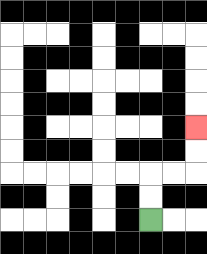{'start': '[6, 9]', 'end': '[8, 5]', 'path_directions': 'U,U,R,R,U,U', 'path_coordinates': '[[6, 9], [6, 8], [6, 7], [7, 7], [8, 7], [8, 6], [8, 5]]'}